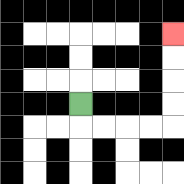{'start': '[3, 4]', 'end': '[7, 1]', 'path_directions': 'D,R,R,R,R,U,U,U,U', 'path_coordinates': '[[3, 4], [3, 5], [4, 5], [5, 5], [6, 5], [7, 5], [7, 4], [7, 3], [7, 2], [7, 1]]'}